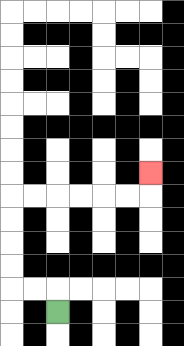{'start': '[2, 13]', 'end': '[6, 7]', 'path_directions': 'U,L,L,U,U,U,U,R,R,R,R,R,R,U', 'path_coordinates': '[[2, 13], [2, 12], [1, 12], [0, 12], [0, 11], [0, 10], [0, 9], [0, 8], [1, 8], [2, 8], [3, 8], [4, 8], [5, 8], [6, 8], [6, 7]]'}